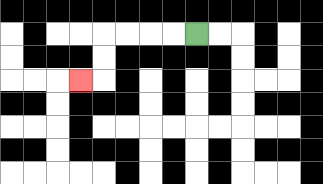{'start': '[8, 1]', 'end': '[3, 3]', 'path_directions': 'L,L,L,L,D,D,L', 'path_coordinates': '[[8, 1], [7, 1], [6, 1], [5, 1], [4, 1], [4, 2], [4, 3], [3, 3]]'}